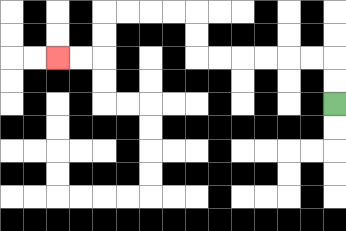{'start': '[14, 4]', 'end': '[2, 2]', 'path_directions': 'U,U,L,L,L,L,L,L,U,U,L,L,L,L,D,D,L,L', 'path_coordinates': '[[14, 4], [14, 3], [14, 2], [13, 2], [12, 2], [11, 2], [10, 2], [9, 2], [8, 2], [8, 1], [8, 0], [7, 0], [6, 0], [5, 0], [4, 0], [4, 1], [4, 2], [3, 2], [2, 2]]'}